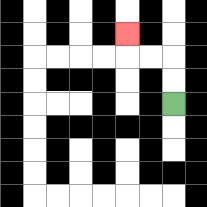{'start': '[7, 4]', 'end': '[5, 1]', 'path_directions': 'U,U,L,L,U', 'path_coordinates': '[[7, 4], [7, 3], [7, 2], [6, 2], [5, 2], [5, 1]]'}